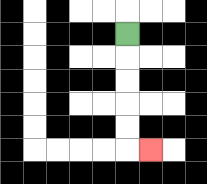{'start': '[5, 1]', 'end': '[6, 6]', 'path_directions': 'D,D,D,D,D,R', 'path_coordinates': '[[5, 1], [5, 2], [5, 3], [5, 4], [5, 5], [5, 6], [6, 6]]'}